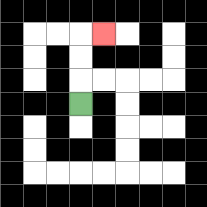{'start': '[3, 4]', 'end': '[4, 1]', 'path_directions': 'U,U,U,R', 'path_coordinates': '[[3, 4], [3, 3], [3, 2], [3, 1], [4, 1]]'}